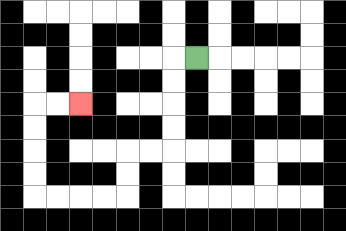{'start': '[8, 2]', 'end': '[3, 4]', 'path_directions': 'L,D,D,D,D,L,L,D,D,L,L,L,L,U,U,U,U,R,R', 'path_coordinates': '[[8, 2], [7, 2], [7, 3], [7, 4], [7, 5], [7, 6], [6, 6], [5, 6], [5, 7], [5, 8], [4, 8], [3, 8], [2, 8], [1, 8], [1, 7], [1, 6], [1, 5], [1, 4], [2, 4], [3, 4]]'}